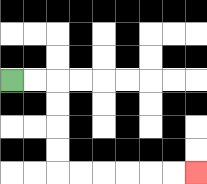{'start': '[0, 3]', 'end': '[8, 7]', 'path_directions': 'R,R,D,D,D,D,R,R,R,R,R,R', 'path_coordinates': '[[0, 3], [1, 3], [2, 3], [2, 4], [2, 5], [2, 6], [2, 7], [3, 7], [4, 7], [5, 7], [6, 7], [7, 7], [8, 7]]'}